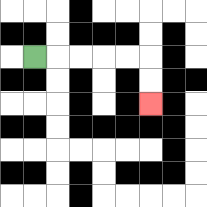{'start': '[1, 2]', 'end': '[6, 4]', 'path_directions': 'R,R,R,R,R,D,D', 'path_coordinates': '[[1, 2], [2, 2], [3, 2], [4, 2], [5, 2], [6, 2], [6, 3], [6, 4]]'}